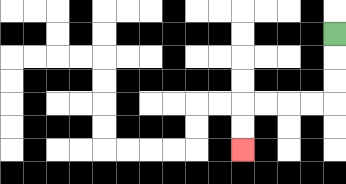{'start': '[14, 1]', 'end': '[10, 6]', 'path_directions': 'D,D,D,L,L,L,L,D,D', 'path_coordinates': '[[14, 1], [14, 2], [14, 3], [14, 4], [13, 4], [12, 4], [11, 4], [10, 4], [10, 5], [10, 6]]'}